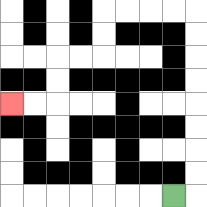{'start': '[7, 8]', 'end': '[0, 4]', 'path_directions': 'R,U,U,U,U,U,U,U,U,L,L,L,L,D,D,L,L,D,D,L,L', 'path_coordinates': '[[7, 8], [8, 8], [8, 7], [8, 6], [8, 5], [8, 4], [8, 3], [8, 2], [8, 1], [8, 0], [7, 0], [6, 0], [5, 0], [4, 0], [4, 1], [4, 2], [3, 2], [2, 2], [2, 3], [2, 4], [1, 4], [0, 4]]'}